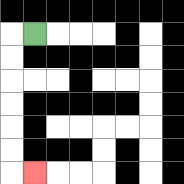{'start': '[1, 1]', 'end': '[1, 7]', 'path_directions': 'L,D,D,D,D,D,D,R', 'path_coordinates': '[[1, 1], [0, 1], [0, 2], [0, 3], [0, 4], [0, 5], [0, 6], [0, 7], [1, 7]]'}